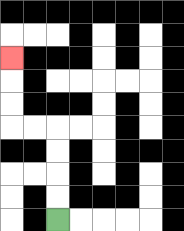{'start': '[2, 9]', 'end': '[0, 2]', 'path_directions': 'U,U,U,U,L,L,U,U,U', 'path_coordinates': '[[2, 9], [2, 8], [2, 7], [2, 6], [2, 5], [1, 5], [0, 5], [0, 4], [0, 3], [0, 2]]'}